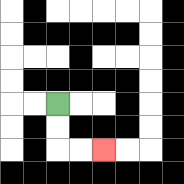{'start': '[2, 4]', 'end': '[4, 6]', 'path_directions': 'D,D,R,R', 'path_coordinates': '[[2, 4], [2, 5], [2, 6], [3, 6], [4, 6]]'}